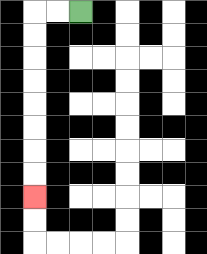{'start': '[3, 0]', 'end': '[1, 8]', 'path_directions': 'L,L,D,D,D,D,D,D,D,D', 'path_coordinates': '[[3, 0], [2, 0], [1, 0], [1, 1], [1, 2], [1, 3], [1, 4], [1, 5], [1, 6], [1, 7], [1, 8]]'}